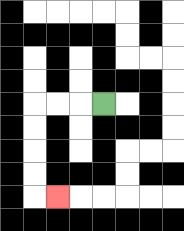{'start': '[4, 4]', 'end': '[2, 8]', 'path_directions': 'L,L,L,D,D,D,D,R', 'path_coordinates': '[[4, 4], [3, 4], [2, 4], [1, 4], [1, 5], [1, 6], [1, 7], [1, 8], [2, 8]]'}